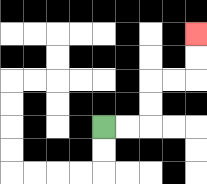{'start': '[4, 5]', 'end': '[8, 1]', 'path_directions': 'R,R,U,U,R,R,U,U', 'path_coordinates': '[[4, 5], [5, 5], [6, 5], [6, 4], [6, 3], [7, 3], [8, 3], [8, 2], [8, 1]]'}